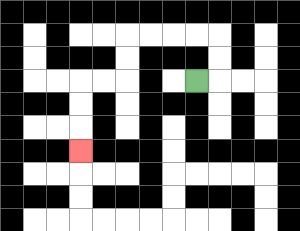{'start': '[8, 3]', 'end': '[3, 6]', 'path_directions': 'R,U,U,L,L,L,L,D,D,L,L,D,D,D', 'path_coordinates': '[[8, 3], [9, 3], [9, 2], [9, 1], [8, 1], [7, 1], [6, 1], [5, 1], [5, 2], [5, 3], [4, 3], [3, 3], [3, 4], [3, 5], [3, 6]]'}